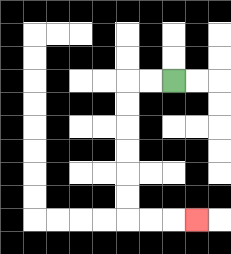{'start': '[7, 3]', 'end': '[8, 9]', 'path_directions': 'L,L,D,D,D,D,D,D,R,R,R', 'path_coordinates': '[[7, 3], [6, 3], [5, 3], [5, 4], [5, 5], [5, 6], [5, 7], [5, 8], [5, 9], [6, 9], [7, 9], [8, 9]]'}